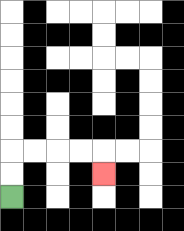{'start': '[0, 8]', 'end': '[4, 7]', 'path_directions': 'U,U,R,R,R,R,D', 'path_coordinates': '[[0, 8], [0, 7], [0, 6], [1, 6], [2, 6], [3, 6], [4, 6], [4, 7]]'}